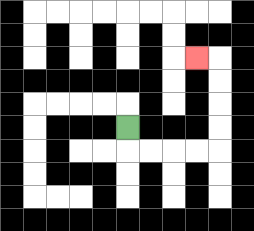{'start': '[5, 5]', 'end': '[8, 2]', 'path_directions': 'D,R,R,R,R,U,U,U,U,L', 'path_coordinates': '[[5, 5], [5, 6], [6, 6], [7, 6], [8, 6], [9, 6], [9, 5], [9, 4], [9, 3], [9, 2], [8, 2]]'}